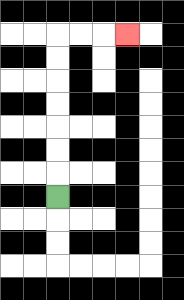{'start': '[2, 8]', 'end': '[5, 1]', 'path_directions': 'U,U,U,U,U,U,U,R,R,R', 'path_coordinates': '[[2, 8], [2, 7], [2, 6], [2, 5], [2, 4], [2, 3], [2, 2], [2, 1], [3, 1], [4, 1], [5, 1]]'}